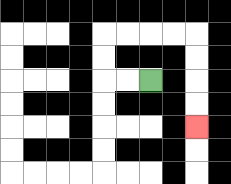{'start': '[6, 3]', 'end': '[8, 5]', 'path_directions': 'L,L,U,U,R,R,R,R,D,D,D,D', 'path_coordinates': '[[6, 3], [5, 3], [4, 3], [4, 2], [4, 1], [5, 1], [6, 1], [7, 1], [8, 1], [8, 2], [8, 3], [8, 4], [8, 5]]'}